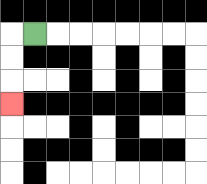{'start': '[1, 1]', 'end': '[0, 4]', 'path_directions': 'L,D,D,D', 'path_coordinates': '[[1, 1], [0, 1], [0, 2], [0, 3], [0, 4]]'}